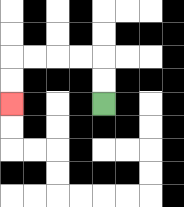{'start': '[4, 4]', 'end': '[0, 4]', 'path_directions': 'U,U,L,L,L,L,D,D', 'path_coordinates': '[[4, 4], [4, 3], [4, 2], [3, 2], [2, 2], [1, 2], [0, 2], [0, 3], [0, 4]]'}